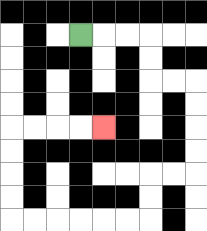{'start': '[3, 1]', 'end': '[4, 5]', 'path_directions': 'R,R,R,D,D,R,R,D,D,D,D,L,L,D,D,L,L,L,L,L,L,U,U,U,U,R,R,R,R', 'path_coordinates': '[[3, 1], [4, 1], [5, 1], [6, 1], [6, 2], [6, 3], [7, 3], [8, 3], [8, 4], [8, 5], [8, 6], [8, 7], [7, 7], [6, 7], [6, 8], [6, 9], [5, 9], [4, 9], [3, 9], [2, 9], [1, 9], [0, 9], [0, 8], [0, 7], [0, 6], [0, 5], [1, 5], [2, 5], [3, 5], [4, 5]]'}